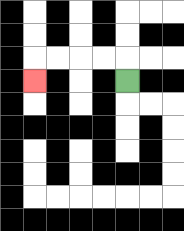{'start': '[5, 3]', 'end': '[1, 3]', 'path_directions': 'U,L,L,L,L,D', 'path_coordinates': '[[5, 3], [5, 2], [4, 2], [3, 2], [2, 2], [1, 2], [1, 3]]'}